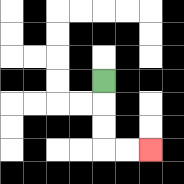{'start': '[4, 3]', 'end': '[6, 6]', 'path_directions': 'D,D,D,R,R', 'path_coordinates': '[[4, 3], [4, 4], [4, 5], [4, 6], [5, 6], [6, 6]]'}